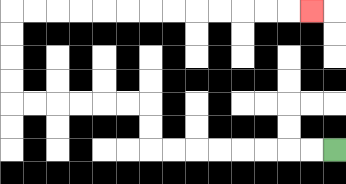{'start': '[14, 6]', 'end': '[13, 0]', 'path_directions': 'L,L,L,L,L,L,L,L,U,U,L,L,L,L,L,L,U,U,U,U,R,R,R,R,R,R,R,R,R,R,R,R,R', 'path_coordinates': '[[14, 6], [13, 6], [12, 6], [11, 6], [10, 6], [9, 6], [8, 6], [7, 6], [6, 6], [6, 5], [6, 4], [5, 4], [4, 4], [3, 4], [2, 4], [1, 4], [0, 4], [0, 3], [0, 2], [0, 1], [0, 0], [1, 0], [2, 0], [3, 0], [4, 0], [5, 0], [6, 0], [7, 0], [8, 0], [9, 0], [10, 0], [11, 0], [12, 0], [13, 0]]'}